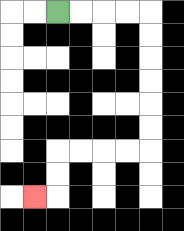{'start': '[2, 0]', 'end': '[1, 8]', 'path_directions': 'R,R,R,R,D,D,D,D,D,D,L,L,L,L,D,D,L', 'path_coordinates': '[[2, 0], [3, 0], [4, 0], [5, 0], [6, 0], [6, 1], [6, 2], [6, 3], [6, 4], [6, 5], [6, 6], [5, 6], [4, 6], [3, 6], [2, 6], [2, 7], [2, 8], [1, 8]]'}